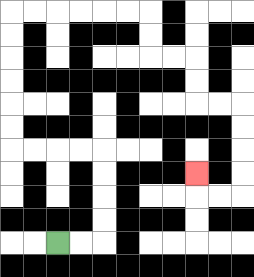{'start': '[2, 10]', 'end': '[8, 7]', 'path_directions': 'R,R,U,U,U,U,L,L,L,L,U,U,U,U,U,U,R,R,R,R,R,R,D,D,R,R,D,D,R,R,D,D,D,D,L,L,U', 'path_coordinates': '[[2, 10], [3, 10], [4, 10], [4, 9], [4, 8], [4, 7], [4, 6], [3, 6], [2, 6], [1, 6], [0, 6], [0, 5], [0, 4], [0, 3], [0, 2], [0, 1], [0, 0], [1, 0], [2, 0], [3, 0], [4, 0], [5, 0], [6, 0], [6, 1], [6, 2], [7, 2], [8, 2], [8, 3], [8, 4], [9, 4], [10, 4], [10, 5], [10, 6], [10, 7], [10, 8], [9, 8], [8, 8], [8, 7]]'}